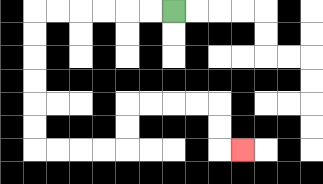{'start': '[7, 0]', 'end': '[10, 6]', 'path_directions': 'L,L,L,L,L,L,D,D,D,D,D,D,R,R,R,R,U,U,R,R,R,R,D,D,R', 'path_coordinates': '[[7, 0], [6, 0], [5, 0], [4, 0], [3, 0], [2, 0], [1, 0], [1, 1], [1, 2], [1, 3], [1, 4], [1, 5], [1, 6], [2, 6], [3, 6], [4, 6], [5, 6], [5, 5], [5, 4], [6, 4], [7, 4], [8, 4], [9, 4], [9, 5], [9, 6], [10, 6]]'}